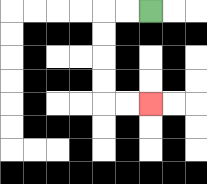{'start': '[6, 0]', 'end': '[6, 4]', 'path_directions': 'L,L,D,D,D,D,R,R', 'path_coordinates': '[[6, 0], [5, 0], [4, 0], [4, 1], [4, 2], [4, 3], [4, 4], [5, 4], [6, 4]]'}